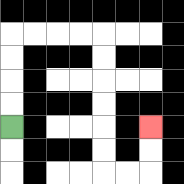{'start': '[0, 5]', 'end': '[6, 5]', 'path_directions': 'U,U,U,U,R,R,R,R,D,D,D,D,D,D,R,R,U,U', 'path_coordinates': '[[0, 5], [0, 4], [0, 3], [0, 2], [0, 1], [1, 1], [2, 1], [3, 1], [4, 1], [4, 2], [4, 3], [4, 4], [4, 5], [4, 6], [4, 7], [5, 7], [6, 7], [6, 6], [6, 5]]'}